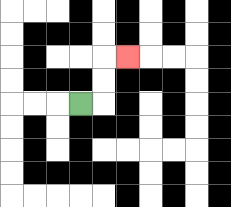{'start': '[3, 4]', 'end': '[5, 2]', 'path_directions': 'R,U,U,R', 'path_coordinates': '[[3, 4], [4, 4], [4, 3], [4, 2], [5, 2]]'}